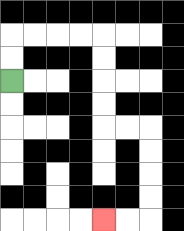{'start': '[0, 3]', 'end': '[4, 9]', 'path_directions': 'U,U,R,R,R,R,D,D,D,D,R,R,D,D,D,D,L,L', 'path_coordinates': '[[0, 3], [0, 2], [0, 1], [1, 1], [2, 1], [3, 1], [4, 1], [4, 2], [4, 3], [4, 4], [4, 5], [5, 5], [6, 5], [6, 6], [6, 7], [6, 8], [6, 9], [5, 9], [4, 9]]'}